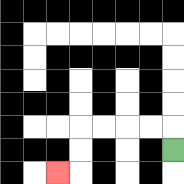{'start': '[7, 6]', 'end': '[2, 7]', 'path_directions': 'U,L,L,L,L,D,D,L', 'path_coordinates': '[[7, 6], [7, 5], [6, 5], [5, 5], [4, 5], [3, 5], [3, 6], [3, 7], [2, 7]]'}